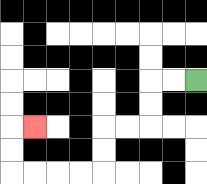{'start': '[8, 3]', 'end': '[1, 5]', 'path_directions': 'L,L,D,D,L,L,D,D,L,L,L,L,U,U,R', 'path_coordinates': '[[8, 3], [7, 3], [6, 3], [6, 4], [6, 5], [5, 5], [4, 5], [4, 6], [4, 7], [3, 7], [2, 7], [1, 7], [0, 7], [0, 6], [0, 5], [1, 5]]'}